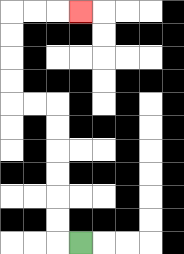{'start': '[3, 10]', 'end': '[3, 0]', 'path_directions': 'L,U,U,U,U,U,U,L,L,U,U,U,U,R,R,R', 'path_coordinates': '[[3, 10], [2, 10], [2, 9], [2, 8], [2, 7], [2, 6], [2, 5], [2, 4], [1, 4], [0, 4], [0, 3], [0, 2], [0, 1], [0, 0], [1, 0], [2, 0], [3, 0]]'}